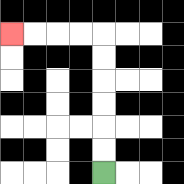{'start': '[4, 7]', 'end': '[0, 1]', 'path_directions': 'U,U,U,U,U,U,L,L,L,L', 'path_coordinates': '[[4, 7], [4, 6], [4, 5], [4, 4], [4, 3], [4, 2], [4, 1], [3, 1], [2, 1], [1, 1], [0, 1]]'}